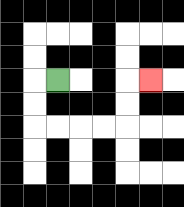{'start': '[2, 3]', 'end': '[6, 3]', 'path_directions': 'L,D,D,R,R,R,R,U,U,R', 'path_coordinates': '[[2, 3], [1, 3], [1, 4], [1, 5], [2, 5], [3, 5], [4, 5], [5, 5], [5, 4], [5, 3], [6, 3]]'}